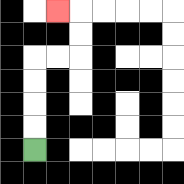{'start': '[1, 6]', 'end': '[2, 0]', 'path_directions': 'U,U,U,U,R,R,U,U,L', 'path_coordinates': '[[1, 6], [1, 5], [1, 4], [1, 3], [1, 2], [2, 2], [3, 2], [3, 1], [3, 0], [2, 0]]'}